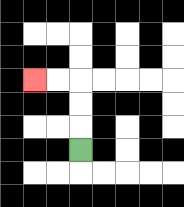{'start': '[3, 6]', 'end': '[1, 3]', 'path_directions': 'U,U,U,L,L', 'path_coordinates': '[[3, 6], [3, 5], [3, 4], [3, 3], [2, 3], [1, 3]]'}